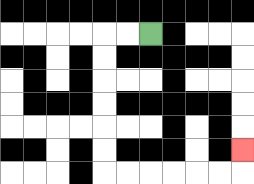{'start': '[6, 1]', 'end': '[10, 6]', 'path_directions': 'L,L,D,D,D,D,D,D,R,R,R,R,R,R,U', 'path_coordinates': '[[6, 1], [5, 1], [4, 1], [4, 2], [4, 3], [4, 4], [4, 5], [4, 6], [4, 7], [5, 7], [6, 7], [7, 7], [8, 7], [9, 7], [10, 7], [10, 6]]'}